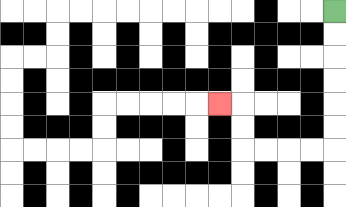{'start': '[14, 0]', 'end': '[9, 4]', 'path_directions': 'D,D,D,D,D,D,L,L,L,L,U,U,L', 'path_coordinates': '[[14, 0], [14, 1], [14, 2], [14, 3], [14, 4], [14, 5], [14, 6], [13, 6], [12, 6], [11, 6], [10, 6], [10, 5], [10, 4], [9, 4]]'}